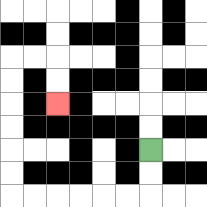{'start': '[6, 6]', 'end': '[2, 4]', 'path_directions': 'D,D,L,L,L,L,L,L,U,U,U,U,U,U,R,R,D,D', 'path_coordinates': '[[6, 6], [6, 7], [6, 8], [5, 8], [4, 8], [3, 8], [2, 8], [1, 8], [0, 8], [0, 7], [0, 6], [0, 5], [0, 4], [0, 3], [0, 2], [1, 2], [2, 2], [2, 3], [2, 4]]'}